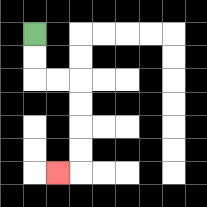{'start': '[1, 1]', 'end': '[2, 7]', 'path_directions': 'D,D,R,R,D,D,D,D,L', 'path_coordinates': '[[1, 1], [1, 2], [1, 3], [2, 3], [3, 3], [3, 4], [3, 5], [3, 6], [3, 7], [2, 7]]'}